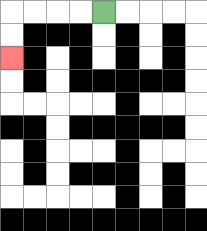{'start': '[4, 0]', 'end': '[0, 2]', 'path_directions': 'L,L,L,L,D,D', 'path_coordinates': '[[4, 0], [3, 0], [2, 0], [1, 0], [0, 0], [0, 1], [0, 2]]'}